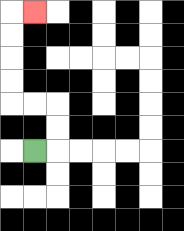{'start': '[1, 6]', 'end': '[1, 0]', 'path_directions': 'R,U,U,L,L,U,U,U,U,R', 'path_coordinates': '[[1, 6], [2, 6], [2, 5], [2, 4], [1, 4], [0, 4], [0, 3], [0, 2], [0, 1], [0, 0], [1, 0]]'}